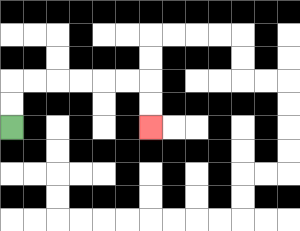{'start': '[0, 5]', 'end': '[6, 5]', 'path_directions': 'U,U,R,R,R,R,R,R,D,D', 'path_coordinates': '[[0, 5], [0, 4], [0, 3], [1, 3], [2, 3], [3, 3], [4, 3], [5, 3], [6, 3], [6, 4], [6, 5]]'}